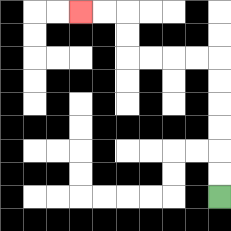{'start': '[9, 8]', 'end': '[3, 0]', 'path_directions': 'U,U,U,U,U,U,L,L,L,L,U,U,L,L', 'path_coordinates': '[[9, 8], [9, 7], [9, 6], [9, 5], [9, 4], [9, 3], [9, 2], [8, 2], [7, 2], [6, 2], [5, 2], [5, 1], [5, 0], [4, 0], [3, 0]]'}